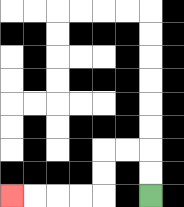{'start': '[6, 8]', 'end': '[0, 8]', 'path_directions': 'U,U,L,L,D,D,L,L,L,L', 'path_coordinates': '[[6, 8], [6, 7], [6, 6], [5, 6], [4, 6], [4, 7], [4, 8], [3, 8], [2, 8], [1, 8], [0, 8]]'}